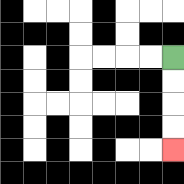{'start': '[7, 2]', 'end': '[7, 6]', 'path_directions': 'D,D,D,D', 'path_coordinates': '[[7, 2], [7, 3], [7, 4], [7, 5], [7, 6]]'}